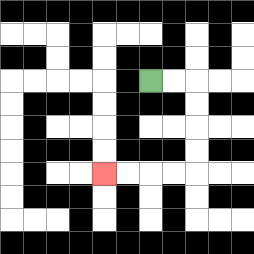{'start': '[6, 3]', 'end': '[4, 7]', 'path_directions': 'R,R,D,D,D,D,L,L,L,L', 'path_coordinates': '[[6, 3], [7, 3], [8, 3], [8, 4], [8, 5], [8, 6], [8, 7], [7, 7], [6, 7], [5, 7], [4, 7]]'}